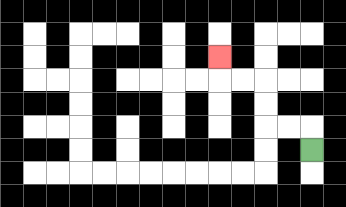{'start': '[13, 6]', 'end': '[9, 2]', 'path_directions': 'U,L,L,U,U,L,L,U', 'path_coordinates': '[[13, 6], [13, 5], [12, 5], [11, 5], [11, 4], [11, 3], [10, 3], [9, 3], [9, 2]]'}